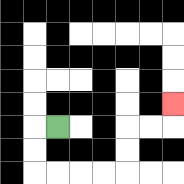{'start': '[2, 5]', 'end': '[7, 4]', 'path_directions': 'L,D,D,R,R,R,R,U,U,R,R,U', 'path_coordinates': '[[2, 5], [1, 5], [1, 6], [1, 7], [2, 7], [3, 7], [4, 7], [5, 7], [5, 6], [5, 5], [6, 5], [7, 5], [7, 4]]'}